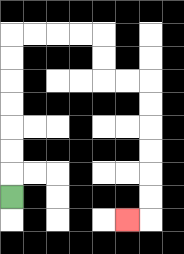{'start': '[0, 8]', 'end': '[5, 9]', 'path_directions': 'U,U,U,U,U,U,U,R,R,R,R,D,D,R,R,D,D,D,D,D,D,L', 'path_coordinates': '[[0, 8], [0, 7], [0, 6], [0, 5], [0, 4], [0, 3], [0, 2], [0, 1], [1, 1], [2, 1], [3, 1], [4, 1], [4, 2], [4, 3], [5, 3], [6, 3], [6, 4], [6, 5], [6, 6], [6, 7], [6, 8], [6, 9], [5, 9]]'}